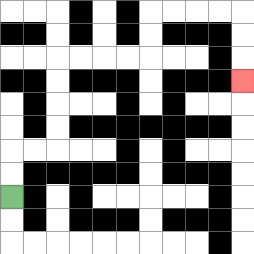{'start': '[0, 8]', 'end': '[10, 3]', 'path_directions': 'U,U,R,R,U,U,U,U,R,R,R,R,U,U,R,R,R,R,D,D,D', 'path_coordinates': '[[0, 8], [0, 7], [0, 6], [1, 6], [2, 6], [2, 5], [2, 4], [2, 3], [2, 2], [3, 2], [4, 2], [5, 2], [6, 2], [6, 1], [6, 0], [7, 0], [8, 0], [9, 0], [10, 0], [10, 1], [10, 2], [10, 3]]'}